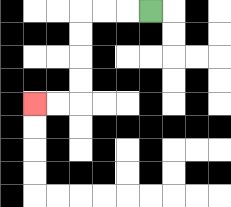{'start': '[6, 0]', 'end': '[1, 4]', 'path_directions': 'L,L,L,D,D,D,D,L,L', 'path_coordinates': '[[6, 0], [5, 0], [4, 0], [3, 0], [3, 1], [3, 2], [3, 3], [3, 4], [2, 4], [1, 4]]'}